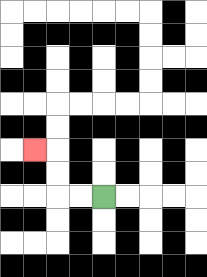{'start': '[4, 8]', 'end': '[1, 6]', 'path_directions': 'L,L,U,U,L', 'path_coordinates': '[[4, 8], [3, 8], [2, 8], [2, 7], [2, 6], [1, 6]]'}